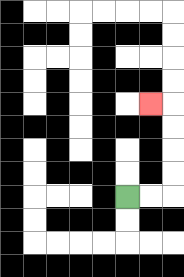{'start': '[5, 8]', 'end': '[6, 4]', 'path_directions': 'R,R,U,U,U,U,L', 'path_coordinates': '[[5, 8], [6, 8], [7, 8], [7, 7], [7, 6], [7, 5], [7, 4], [6, 4]]'}